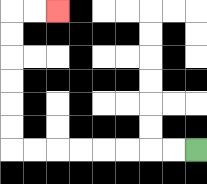{'start': '[8, 6]', 'end': '[2, 0]', 'path_directions': 'L,L,L,L,L,L,L,L,U,U,U,U,U,U,R,R', 'path_coordinates': '[[8, 6], [7, 6], [6, 6], [5, 6], [4, 6], [3, 6], [2, 6], [1, 6], [0, 6], [0, 5], [0, 4], [0, 3], [0, 2], [0, 1], [0, 0], [1, 0], [2, 0]]'}